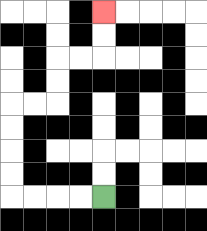{'start': '[4, 8]', 'end': '[4, 0]', 'path_directions': 'L,L,L,L,U,U,U,U,R,R,U,U,R,R,U,U', 'path_coordinates': '[[4, 8], [3, 8], [2, 8], [1, 8], [0, 8], [0, 7], [0, 6], [0, 5], [0, 4], [1, 4], [2, 4], [2, 3], [2, 2], [3, 2], [4, 2], [4, 1], [4, 0]]'}